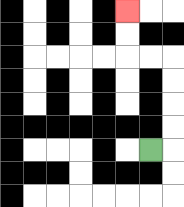{'start': '[6, 6]', 'end': '[5, 0]', 'path_directions': 'R,U,U,U,U,L,L,U,U', 'path_coordinates': '[[6, 6], [7, 6], [7, 5], [7, 4], [7, 3], [7, 2], [6, 2], [5, 2], [5, 1], [5, 0]]'}